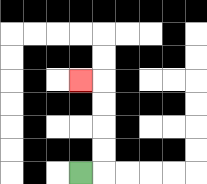{'start': '[3, 7]', 'end': '[3, 3]', 'path_directions': 'R,U,U,U,U,L', 'path_coordinates': '[[3, 7], [4, 7], [4, 6], [4, 5], [4, 4], [4, 3], [3, 3]]'}